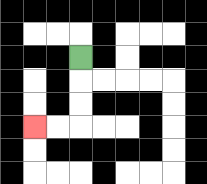{'start': '[3, 2]', 'end': '[1, 5]', 'path_directions': 'D,D,D,L,L', 'path_coordinates': '[[3, 2], [3, 3], [3, 4], [3, 5], [2, 5], [1, 5]]'}